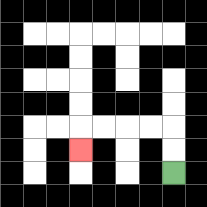{'start': '[7, 7]', 'end': '[3, 6]', 'path_directions': 'U,U,L,L,L,L,D', 'path_coordinates': '[[7, 7], [7, 6], [7, 5], [6, 5], [5, 5], [4, 5], [3, 5], [3, 6]]'}